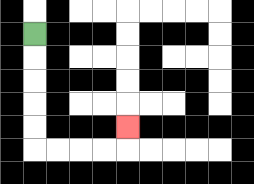{'start': '[1, 1]', 'end': '[5, 5]', 'path_directions': 'D,D,D,D,D,R,R,R,R,U', 'path_coordinates': '[[1, 1], [1, 2], [1, 3], [1, 4], [1, 5], [1, 6], [2, 6], [3, 6], [4, 6], [5, 6], [5, 5]]'}